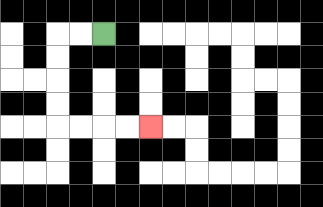{'start': '[4, 1]', 'end': '[6, 5]', 'path_directions': 'L,L,D,D,D,D,R,R,R,R', 'path_coordinates': '[[4, 1], [3, 1], [2, 1], [2, 2], [2, 3], [2, 4], [2, 5], [3, 5], [4, 5], [5, 5], [6, 5]]'}